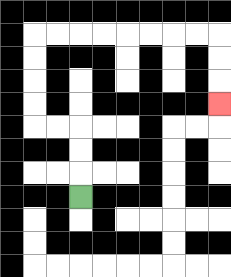{'start': '[3, 8]', 'end': '[9, 4]', 'path_directions': 'U,U,U,L,L,U,U,U,U,R,R,R,R,R,R,R,R,D,D,D', 'path_coordinates': '[[3, 8], [3, 7], [3, 6], [3, 5], [2, 5], [1, 5], [1, 4], [1, 3], [1, 2], [1, 1], [2, 1], [3, 1], [4, 1], [5, 1], [6, 1], [7, 1], [8, 1], [9, 1], [9, 2], [9, 3], [9, 4]]'}